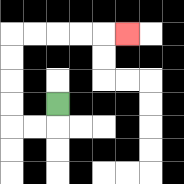{'start': '[2, 4]', 'end': '[5, 1]', 'path_directions': 'D,L,L,U,U,U,U,R,R,R,R,R', 'path_coordinates': '[[2, 4], [2, 5], [1, 5], [0, 5], [0, 4], [0, 3], [0, 2], [0, 1], [1, 1], [2, 1], [3, 1], [4, 1], [5, 1]]'}